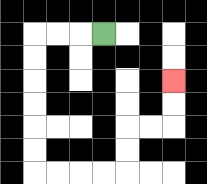{'start': '[4, 1]', 'end': '[7, 3]', 'path_directions': 'L,L,L,D,D,D,D,D,D,R,R,R,R,U,U,R,R,U,U', 'path_coordinates': '[[4, 1], [3, 1], [2, 1], [1, 1], [1, 2], [1, 3], [1, 4], [1, 5], [1, 6], [1, 7], [2, 7], [3, 7], [4, 7], [5, 7], [5, 6], [5, 5], [6, 5], [7, 5], [7, 4], [7, 3]]'}